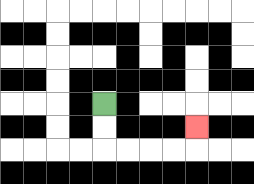{'start': '[4, 4]', 'end': '[8, 5]', 'path_directions': 'D,D,R,R,R,R,U', 'path_coordinates': '[[4, 4], [4, 5], [4, 6], [5, 6], [6, 6], [7, 6], [8, 6], [8, 5]]'}